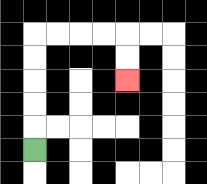{'start': '[1, 6]', 'end': '[5, 3]', 'path_directions': 'U,U,U,U,U,R,R,R,R,D,D', 'path_coordinates': '[[1, 6], [1, 5], [1, 4], [1, 3], [1, 2], [1, 1], [2, 1], [3, 1], [4, 1], [5, 1], [5, 2], [5, 3]]'}